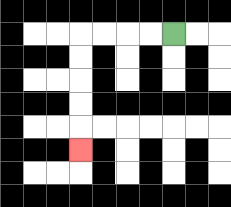{'start': '[7, 1]', 'end': '[3, 6]', 'path_directions': 'L,L,L,L,D,D,D,D,D', 'path_coordinates': '[[7, 1], [6, 1], [5, 1], [4, 1], [3, 1], [3, 2], [3, 3], [3, 4], [3, 5], [3, 6]]'}